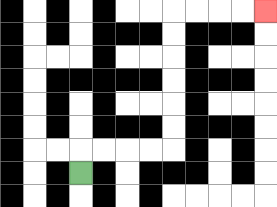{'start': '[3, 7]', 'end': '[11, 0]', 'path_directions': 'U,R,R,R,R,U,U,U,U,U,U,R,R,R,R', 'path_coordinates': '[[3, 7], [3, 6], [4, 6], [5, 6], [6, 6], [7, 6], [7, 5], [7, 4], [7, 3], [7, 2], [7, 1], [7, 0], [8, 0], [9, 0], [10, 0], [11, 0]]'}